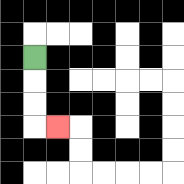{'start': '[1, 2]', 'end': '[2, 5]', 'path_directions': 'D,D,D,R', 'path_coordinates': '[[1, 2], [1, 3], [1, 4], [1, 5], [2, 5]]'}